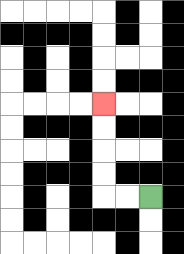{'start': '[6, 8]', 'end': '[4, 4]', 'path_directions': 'L,L,U,U,U,U', 'path_coordinates': '[[6, 8], [5, 8], [4, 8], [4, 7], [4, 6], [4, 5], [4, 4]]'}